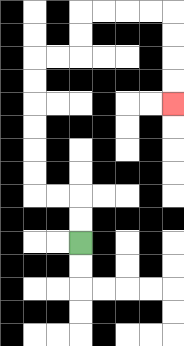{'start': '[3, 10]', 'end': '[7, 4]', 'path_directions': 'U,U,L,L,U,U,U,U,U,U,R,R,U,U,R,R,R,R,D,D,D,D', 'path_coordinates': '[[3, 10], [3, 9], [3, 8], [2, 8], [1, 8], [1, 7], [1, 6], [1, 5], [1, 4], [1, 3], [1, 2], [2, 2], [3, 2], [3, 1], [3, 0], [4, 0], [5, 0], [6, 0], [7, 0], [7, 1], [7, 2], [7, 3], [7, 4]]'}